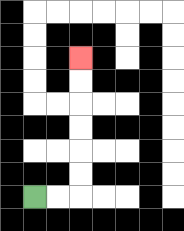{'start': '[1, 8]', 'end': '[3, 2]', 'path_directions': 'R,R,U,U,U,U,U,U', 'path_coordinates': '[[1, 8], [2, 8], [3, 8], [3, 7], [3, 6], [3, 5], [3, 4], [3, 3], [3, 2]]'}